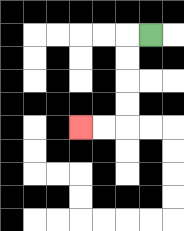{'start': '[6, 1]', 'end': '[3, 5]', 'path_directions': 'L,D,D,D,D,L,L', 'path_coordinates': '[[6, 1], [5, 1], [5, 2], [5, 3], [5, 4], [5, 5], [4, 5], [3, 5]]'}